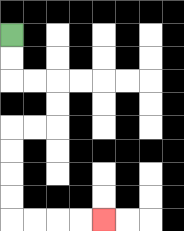{'start': '[0, 1]', 'end': '[4, 9]', 'path_directions': 'D,D,R,R,D,D,L,L,D,D,D,D,R,R,R,R', 'path_coordinates': '[[0, 1], [0, 2], [0, 3], [1, 3], [2, 3], [2, 4], [2, 5], [1, 5], [0, 5], [0, 6], [0, 7], [0, 8], [0, 9], [1, 9], [2, 9], [3, 9], [4, 9]]'}